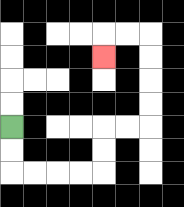{'start': '[0, 5]', 'end': '[4, 2]', 'path_directions': 'D,D,R,R,R,R,U,U,R,R,U,U,U,U,L,L,D', 'path_coordinates': '[[0, 5], [0, 6], [0, 7], [1, 7], [2, 7], [3, 7], [4, 7], [4, 6], [4, 5], [5, 5], [6, 5], [6, 4], [6, 3], [6, 2], [6, 1], [5, 1], [4, 1], [4, 2]]'}